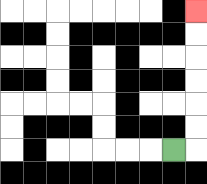{'start': '[7, 6]', 'end': '[8, 0]', 'path_directions': 'R,U,U,U,U,U,U', 'path_coordinates': '[[7, 6], [8, 6], [8, 5], [8, 4], [8, 3], [8, 2], [8, 1], [8, 0]]'}